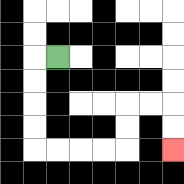{'start': '[2, 2]', 'end': '[7, 6]', 'path_directions': 'L,D,D,D,D,R,R,R,R,U,U,R,R,D,D', 'path_coordinates': '[[2, 2], [1, 2], [1, 3], [1, 4], [1, 5], [1, 6], [2, 6], [3, 6], [4, 6], [5, 6], [5, 5], [5, 4], [6, 4], [7, 4], [7, 5], [7, 6]]'}